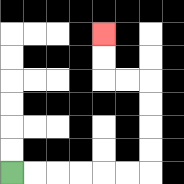{'start': '[0, 7]', 'end': '[4, 1]', 'path_directions': 'R,R,R,R,R,R,U,U,U,U,L,L,U,U', 'path_coordinates': '[[0, 7], [1, 7], [2, 7], [3, 7], [4, 7], [5, 7], [6, 7], [6, 6], [6, 5], [6, 4], [6, 3], [5, 3], [4, 3], [4, 2], [4, 1]]'}